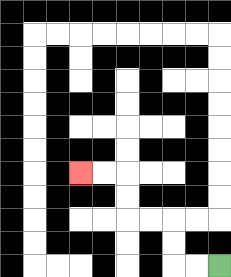{'start': '[9, 11]', 'end': '[3, 7]', 'path_directions': 'L,L,U,U,L,L,U,U,L,L', 'path_coordinates': '[[9, 11], [8, 11], [7, 11], [7, 10], [7, 9], [6, 9], [5, 9], [5, 8], [5, 7], [4, 7], [3, 7]]'}